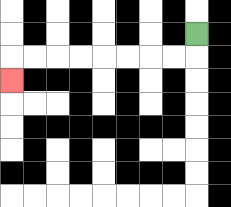{'start': '[8, 1]', 'end': '[0, 3]', 'path_directions': 'D,L,L,L,L,L,L,L,L,D', 'path_coordinates': '[[8, 1], [8, 2], [7, 2], [6, 2], [5, 2], [4, 2], [3, 2], [2, 2], [1, 2], [0, 2], [0, 3]]'}